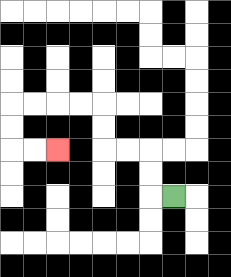{'start': '[7, 8]', 'end': '[2, 6]', 'path_directions': 'L,U,U,L,L,U,U,L,L,L,L,D,D,R,R', 'path_coordinates': '[[7, 8], [6, 8], [6, 7], [6, 6], [5, 6], [4, 6], [4, 5], [4, 4], [3, 4], [2, 4], [1, 4], [0, 4], [0, 5], [0, 6], [1, 6], [2, 6]]'}